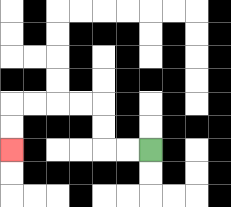{'start': '[6, 6]', 'end': '[0, 6]', 'path_directions': 'L,L,U,U,L,L,L,L,D,D', 'path_coordinates': '[[6, 6], [5, 6], [4, 6], [4, 5], [4, 4], [3, 4], [2, 4], [1, 4], [0, 4], [0, 5], [0, 6]]'}